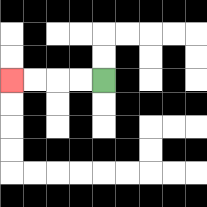{'start': '[4, 3]', 'end': '[0, 3]', 'path_directions': 'L,L,L,L', 'path_coordinates': '[[4, 3], [3, 3], [2, 3], [1, 3], [0, 3]]'}